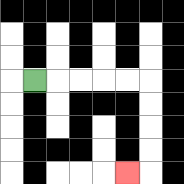{'start': '[1, 3]', 'end': '[5, 7]', 'path_directions': 'R,R,R,R,R,D,D,D,D,L', 'path_coordinates': '[[1, 3], [2, 3], [3, 3], [4, 3], [5, 3], [6, 3], [6, 4], [6, 5], [6, 6], [6, 7], [5, 7]]'}